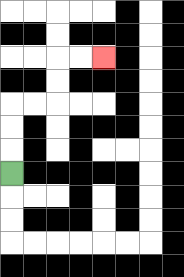{'start': '[0, 7]', 'end': '[4, 2]', 'path_directions': 'U,U,U,R,R,U,U,R,R', 'path_coordinates': '[[0, 7], [0, 6], [0, 5], [0, 4], [1, 4], [2, 4], [2, 3], [2, 2], [3, 2], [4, 2]]'}